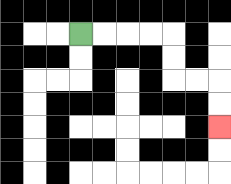{'start': '[3, 1]', 'end': '[9, 5]', 'path_directions': 'R,R,R,R,D,D,R,R,D,D', 'path_coordinates': '[[3, 1], [4, 1], [5, 1], [6, 1], [7, 1], [7, 2], [7, 3], [8, 3], [9, 3], [9, 4], [9, 5]]'}